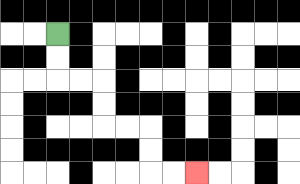{'start': '[2, 1]', 'end': '[8, 7]', 'path_directions': 'D,D,R,R,D,D,R,R,D,D,R,R', 'path_coordinates': '[[2, 1], [2, 2], [2, 3], [3, 3], [4, 3], [4, 4], [4, 5], [5, 5], [6, 5], [6, 6], [6, 7], [7, 7], [8, 7]]'}